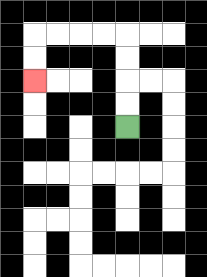{'start': '[5, 5]', 'end': '[1, 3]', 'path_directions': 'U,U,U,U,L,L,L,L,D,D', 'path_coordinates': '[[5, 5], [5, 4], [5, 3], [5, 2], [5, 1], [4, 1], [3, 1], [2, 1], [1, 1], [1, 2], [1, 3]]'}